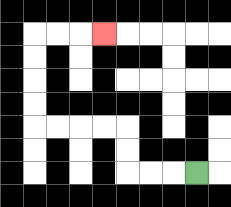{'start': '[8, 7]', 'end': '[4, 1]', 'path_directions': 'L,L,L,U,U,L,L,L,L,U,U,U,U,R,R,R', 'path_coordinates': '[[8, 7], [7, 7], [6, 7], [5, 7], [5, 6], [5, 5], [4, 5], [3, 5], [2, 5], [1, 5], [1, 4], [1, 3], [1, 2], [1, 1], [2, 1], [3, 1], [4, 1]]'}